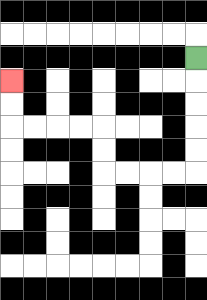{'start': '[8, 2]', 'end': '[0, 3]', 'path_directions': 'D,D,D,D,D,L,L,L,L,U,U,L,L,L,L,U,U', 'path_coordinates': '[[8, 2], [8, 3], [8, 4], [8, 5], [8, 6], [8, 7], [7, 7], [6, 7], [5, 7], [4, 7], [4, 6], [4, 5], [3, 5], [2, 5], [1, 5], [0, 5], [0, 4], [0, 3]]'}